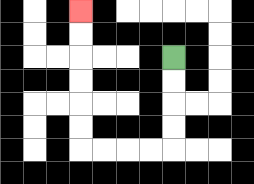{'start': '[7, 2]', 'end': '[3, 0]', 'path_directions': 'D,D,D,D,L,L,L,L,U,U,U,U,U,U', 'path_coordinates': '[[7, 2], [7, 3], [7, 4], [7, 5], [7, 6], [6, 6], [5, 6], [4, 6], [3, 6], [3, 5], [3, 4], [3, 3], [3, 2], [3, 1], [3, 0]]'}